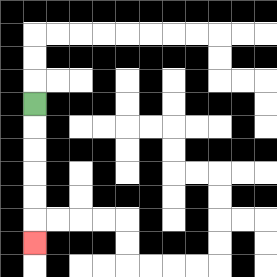{'start': '[1, 4]', 'end': '[1, 10]', 'path_directions': 'D,D,D,D,D,D', 'path_coordinates': '[[1, 4], [1, 5], [1, 6], [1, 7], [1, 8], [1, 9], [1, 10]]'}